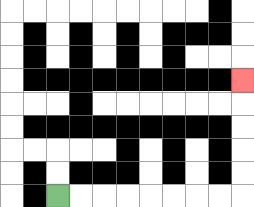{'start': '[2, 8]', 'end': '[10, 3]', 'path_directions': 'R,R,R,R,R,R,R,R,U,U,U,U,U', 'path_coordinates': '[[2, 8], [3, 8], [4, 8], [5, 8], [6, 8], [7, 8], [8, 8], [9, 8], [10, 8], [10, 7], [10, 6], [10, 5], [10, 4], [10, 3]]'}